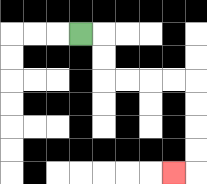{'start': '[3, 1]', 'end': '[7, 7]', 'path_directions': 'R,D,D,R,R,R,R,D,D,D,D,L', 'path_coordinates': '[[3, 1], [4, 1], [4, 2], [4, 3], [5, 3], [6, 3], [7, 3], [8, 3], [8, 4], [8, 5], [8, 6], [8, 7], [7, 7]]'}